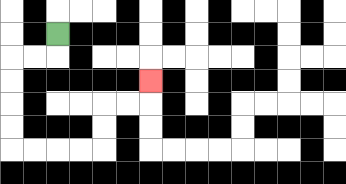{'start': '[2, 1]', 'end': '[6, 3]', 'path_directions': 'D,L,L,D,D,D,D,R,R,R,R,U,U,R,R,U', 'path_coordinates': '[[2, 1], [2, 2], [1, 2], [0, 2], [0, 3], [0, 4], [0, 5], [0, 6], [1, 6], [2, 6], [3, 6], [4, 6], [4, 5], [4, 4], [5, 4], [6, 4], [6, 3]]'}